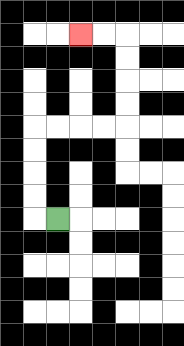{'start': '[2, 9]', 'end': '[3, 1]', 'path_directions': 'L,U,U,U,U,R,R,R,R,U,U,U,U,L,L', 'path_coordinates': '[[2, 9], [1, 9], [1, 8], [1, 7], [1, 6], [1, 5], [2, 5], [3, 5], [4, 5], [5, 5], [5, 4], [5, 3], [5, 2], [5, 1], [4, 1], [3, 1]]'}